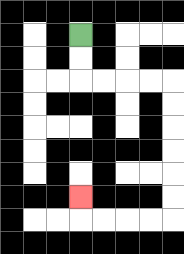{'start': '[3, 1]', 'end': '[3, 8]', 'path_directions': 'D,D,R,R,R,R,D,D,D,D,D,D,L,L,L,L,U', 'path_coordinates': '[[3, 1], [3, 2], [3, 3], [4, 3], [5, 3], [6, 3], [7, 3], [7, 4], [7, 5], [7, 6], [7, 7], [7, 8], [7, 9], [6, 9], [5, 9], [4, 9], [3, 9], [3, 8]]'}